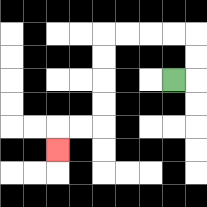{'start': '[7, 3]', 'end': '[2, 6]', 'path_directions': 'R,U,U,L,L,L,L,D,D,D,D,L,L,D', 'path_coordinates': '[[7, 3], [8, 3], [8, 2], [8, 1], [7, 1], [6, 1], [5, 1], [4, 1], [4, 2], [4, 3], [4, 4], [4, 5], [3, 5], [2, 5], [2, 6]]'}